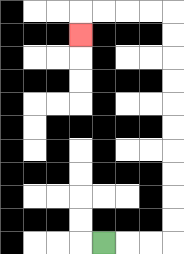{'start': '[4, 10]', 'end': '[3, 1]', 'path_directions': 'R,R,R,U,U,U,U,U,U,U,U,U,U,L,L,L,L,D', 'path_coordinates': '[[4, 10], [5, 10], [6, 10], [7, 10], [7, 9], [7, 8], [7, 7], [7, 6], [7, 5], [7, 4], [7, 3], [7, 2], [7, 1], [7, 0], [6, 0], [5, 0], [4, 0], [3, 0], [3, 1]]'}